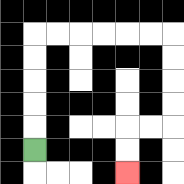{'start': '[1, 6]', 'end': '[5, 7]', 'path_directions': 'U,U,U,U,U,R,R,R,R,R,R,D,D,D,D,L,L,D,D', 'path_coordinates': '[[1, 6], [1, 5], [1, 4], [1, 3], [1, 2], [1, 1], [2, 1], [3, 1], [4, 1], [5, 1], [6, 1], [7, 1], [7, 2], [7, 3], [7, 4], [7, 5], [6, 5], [5, 5], [5, 6], [5, 7]]'}